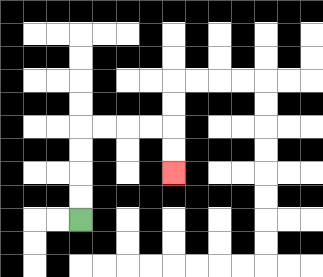{'start': '[3, 9]', 'end': '[7, 7]', 'path_directions': 'U,U,U,U,R,R,R,R,D,D', 'path_coordinates': '[[3, 9], [3, 8], [3, 7], [3, 6], [3, 5], [4, 5], [5, 5], [6, 5], [7, 5], [7, 6], [7, 7]]'}